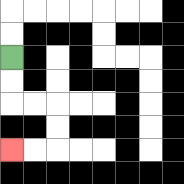{'start': '[0, 2]', 'end': '[0, 6]', 'path_directions': 'D,D,R,R,D,D,L,L', 'path_coordinates': '[[0, 2], [0, 3], [0, 4], [1, 4], [2, 4], [2, 5], [2, 6], [1, 6], [0, 6]]'}